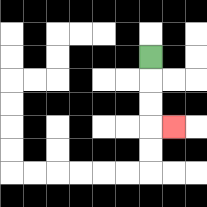{'start': '[6, 2]', 'end': '[7, 5]', 'path_directions': 'D,D,D,R', 'path_coordinates': '[[6, 2], [6, 3], [6, 4], [6, 5], [7, 5]]'}